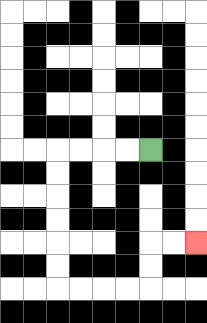{'start': '[6, 6]', 'end': '[8, 10]', 'path_directions': 'L,L,L,L,D,D,D,D,D,D,R,R,R,R,U,U,R,R', 'path_coordinates': '[[6, 6], [5, 6], [4, 6], [3, 6], [2, 6], [2, 7], [2, 8], [2, 9], [2, 10], [2, 11], [2, 12], [3, 12], [4, 12], [5, 12], [6, 12], [6, 11], [6, 10], [7, 10], [8, 10]]'}